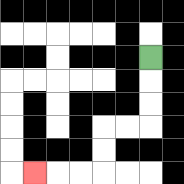{'start': '[6, 2]', 'end': '[1, 7]', 'path_directions': 'D,D,D,L,L,D,D,L,L,L', 'path_coordinates': '[[6, 2], [6, 3], [6, 4], [6, 5], [5, 5], [4, 5], [4, 6], [4, 7], [3, 7], [2, 7], [1, 7]]'}